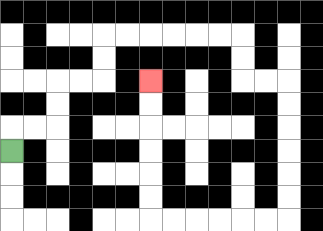{'start': '[0, 6]', 'end': '[6, 3]', 'path_directions': 'U,R,R,U,U,R,R,U,U,R,R,R,R,R,R,D,D,R,R,D,D,D,D,D,D,L,L,L,L,L,L,U,U,U,U,U,U', 'path_coordinates': '[[0, 6], [0, 5], [1, 5], [2, 5], [2, 4], [2, 3], [3, 3], [4, 3], [4, 2], [4, 1], [5, 1], [6, 1], [7, 1], [8, 1], [9, 1], [10, 1], [10, 2], [10, 3], [11, 3], [12, 3], [12, 4], [12, 5], [12, 6], [12, 7], [12, 8], [12, 9], [11, 9], [10, 9], [9, 9], [8, 9], [7, 9], [6, 9], [6, 8], [6, 7], [6, 6], [6, 5], [6, 4], [6, 3]]'}